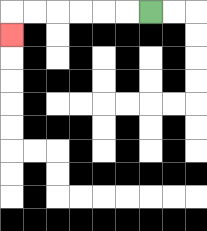{'start': '[6, 0]', 'end': '[0, 1]', 'path_directions': 'L,L,L,L,L,L,D', 'path_coordinates': '[[6, 0], [5, 0], [4, 0], [3, 0], [2, 0], [1, 0], [0, 0], [0, 1]]'}